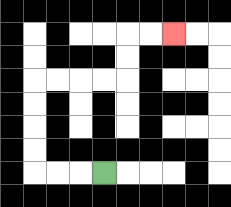{'start': '[4, 7]', 'end': '[7, 1]', 'path_directions': 'L,L,L,U,U,U,U,R,R,R,R,U,U,R,R', 'path_coordinates': '[[4, 7], [3, 7], [2, 7], [1, 7], [1, 6], [1, 5], [1, 4], [1, 3], [2, 3], [3, 3], [4, 3], [5, 3], [5, 2], [5, 1], [6, 1], [7, 1]]'}